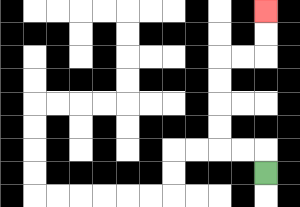{'start': '[11, 7]', 'end': '[11, 0]', 'path_directions': 'U,L,L,U,U,U,U,R,R,U,U', 'path_coordinates': '[[11, 7], [11, 6], [10, 6], [9, 6], [9, 5], [9, 4], [9, 3], [9, 2], [10, 2], [11, 2], [11, 1], [11, 0]]'}